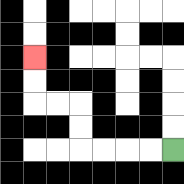{'start': '[7, 6]', 'end': '[1, 2]', 'path_directions': 'L,L,L,L,U,U,L,L,U,U', 'path_coordinates': '[[7, 6], [6, 6], [5, 6], [4, 6], [3, 6], [3, 5], [3, 4], [2, 4], [1, 4], [1, 3], [1, 2]]'}